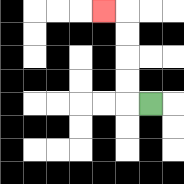{'start': '[6, 4]', 'end': '[4, 0]', 'path_directions': 'L,U,U,U,U,L', 'path_coordinates': '[[6, 4], [5, 4], [5, 3], [5, 2], [5, 1], [5, 0], [4, 0]]'}